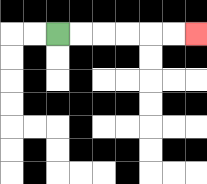{'start': '[2, 1]', 'end': '[8, 1]', 'path_directions': 'R,R,R,R,R,R', 'path_coordinates': '[[2, 1], [3, 1], [4, 1], [5, 1], [6, 1], [7, 1], [8, 1]]'}